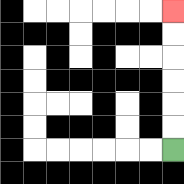{'start': '[7, 6]', 'end': '[7, 0]', 'path_directions': 'U,U,U,U,U,U', 'path_coordinates': '[[7, 6], [7, 5], [7, 4], [7, 3], [7, 2], [7, 1], [7, 0]]'}